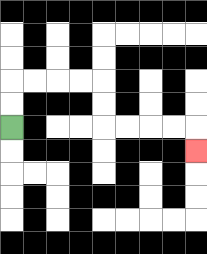{'start': '[0, 5]', 'end': '[8, 6]', 'path_directions': 'U,U,R,R,R,R,D,D,R,R,R,R,D', 'path_coordinates': '[[0, 5], [0, 4], [0, 3], [1, 3], [2, 3], [3, 3], [4, 3], [4, 4], [4, 5], [5, 5], [6, 5], [7, 5], [8, 5], [8, 6]]'}